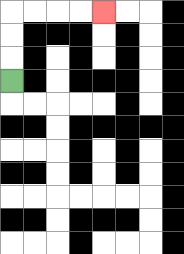{'start': '[0, 3]', 'end': '[4, 0]', 'path_directions': 'U,U,U,R,R,R,R', 'path_coordinates': '[[0, 3], [0, 2], [0, 1], [0, 0], [1, 0], [2, 0], [3, 0], [4, 0]]'}